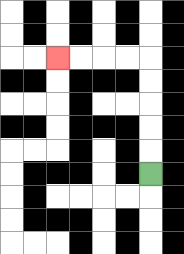{'start': '[6, 7]', 'end': '[2, 2]', 'path_directions': 'U,U,U,U,U,L,L,L,L', 'path_coordinates': '[[6, 7], [6, 6], [6, 5], [6, 4], [6, 3], [6, 2], [5, 2], [4, 2], [3, 2], [2, 2]]'}